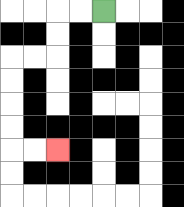{'start': '[4, 0]', 'end': '[2, 6]', 'path_directions': 'L,L,D,D,L,L,D,D,D,D,R,R', 'path_coordinates': '[[4, 0], [3, 0], [2, 0], [2, 1], [2, 2], [1, 2], [0, 2], [0, 3], [0, 4], [0, 5], [0, 6], [1, 6], [2, 6]]'}